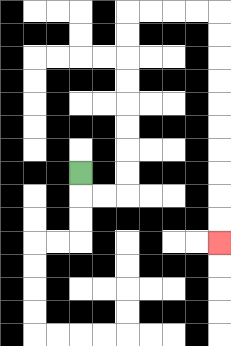{'start': '[3, 7]', 'end': '[9, 10]', 'path_directions': 'D,R,R,U,U,U,U,U,U,U,U,R,R,R,R,D,D,D,D,D,D,D,D,D,D', 'path_coordinates': '[[3, 7], [3, 8], [4, 8], [5, 8], [5, 7], [5, 6], [5, 5], [5, 4], [5, 3], [5, 2], [5, 1], [5, 0], [6, 0], [7, 0], [8, 0], [9, 0], [9, 1], [9, 2], [9, 3], [9, 4], [9, 5], [9, 6], [9, 7], [9, 8], [9, 9], [9, 10]]'}